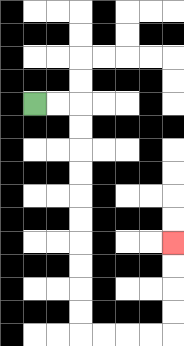{'start': '[1, 4]', 'end': '[7, 10]', 'path_directions': 'R,R,D,D,D,D,D,D,D,D,D,D,R,R,R,R,U,U,U,U', 'path_coordinates': '[[1, 4], [2, 4], [3, 4], [3, 5], [3, 6], [3, 7], [3, 8], [3, 9], [3, 10], [3, 11], [3, 12], [3, 13], [3, 14], [4, 14], [5, 14], [6, 14], [7, 14], [7, 13], [7, 12], [7, 11], [7, 10]]'}